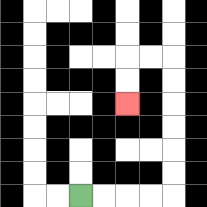{'start': '[3, 8]', 'end': '[5, 4]', 'path_directions': 'R,R,R,R,U,U,U,U,U,U,L,L,D,D', 'path_coordinates': '[[3, 8], [4, 8], [5, 8], [6, 8], [7, 8], [7, 7], [7, 6], [7, 5], [7, 4], [7, 3], [7, 2], [6, 2], [5, 2], [5, 3], [5, 4]]'}